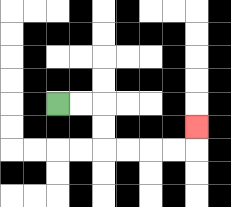{'start': '[2, 4]', 'end': '[8, 5]', 'path_directions': 'R,R,D,D,R,R,R,R,U', 'path_coordinates': '[[2, 4], [3, 4], [4, 4], [4, 5], [4, 6], [5, 6], [6, 6], [7, 6], [8, 6], [8, 5]]'}